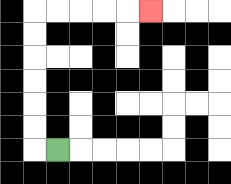{'start': '[2, 6]', 'end': '[6, 0]', 'path_directions': 'L,U,U,U,U,U,U,R,R,R,R,R', 'path_coordinates': '[[2, 6], [1, 6], [1, 5], [1, 4], [1, 3], [1, 2], [1, 1], [1, 0], [2, 0], [3, 0], [4, 0], [5, 0], [6, 0]]'}